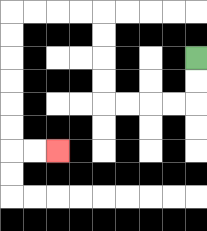{'start': '[8, 2]', 'end': '[2, 6]', 'path_directions': 'D,D,L,L,L,L,U,U,U,U,L,L,L,L,D,D,D,D,D,D,R,R', 'path_coordinates': '[[8, 2], [8, 3], [8, 4], [7, 4], [6, 4], [5, 4], [4, 4], [4, 3], [4, 2], [4, 1], [4, 0], [3, 0], [2, 0], [1, 0], [0, 0], [0, 1], [0, 2], [0, 3], [0, 4], [0, 5], [0, 6], [1, 6], [2, 6]]'}